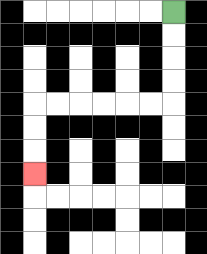{'start': '[7, 0]', 'end': '[1, 7]', 'path_directions': 'D,D,D,D,L,L,L,L,L,L,D,D,D', 'path_coordinates': '[[7, 0], [7, 1], [7, 2], [7, 3], [7, 4], [6, 4], [5, 4], [4, 4], [3, 4], [2, 4], [1, 4], [1, 5], [1, 6], [1, 7]]'}